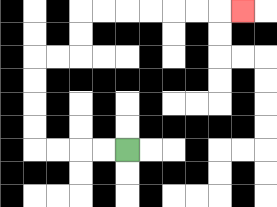{'start': '[5, 6]', 'end': '[10, 0]', 'path_directions': 'L,L,L,L,U,U,U,U,R,R,U,U,R,R,R,R,R,R,R', 'path_coordinates': '[[5, 6], [4, 6], [3, 6], [2, 6], [1, 6], [1, 5], [1, 4], [1, 3], [1, 2], [2, 2], [3, 2], [3, 1], [3, 0], [4, 0], [5, 0], [6, 0], [7, 0], [8, 0], [9, 0], [10, 0]]'}